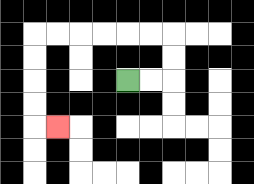{'start': '[5, 3]', 'end': '[2, 5]', 'path_directions': 'R,R,U,U,L,L,L,L,L,L,D,D,D,D,R', 'path_coordinates': '[[5, 3], [6, 3], [7, 3], [7, 2], [7, 1], [6, 1], [5, 1], [4, 1], [3, 1], [2, 1], [1, 1], [1, 2], [1, 3], [1, 4], [1, 5], [2, 5]]'}